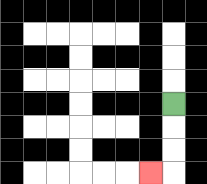{'start': '[7, 4]', 'end': '[6, 7]', 'path_directions': 'D,D,D,L', 'path_coordinates': '[[7, 4], [7, 5], [7, 6], [7, 7], [6, 7]]'}